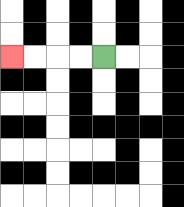{'start': '[4, 2]', 'end': '[0, 2]', 'path_directions': 'L,L,L,L', 'path_coordinates': '[[4, 2], [3, 2], [2, 2], [1, 2], [0, 2]]'}